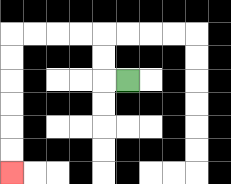{'start': '[5, 3]', 'end': '[0, 7]', 'path_directions': 'L,U,U,L,L,L,L,D,D,D,D,D,D', 'path_coordinates': '[[5, 3], [4, 3], [4, 2], [4, 1], [3, 1], [2, 1], [1, 1], [0, 1], [0, 2], [0, 3], [0, 4], [0, 5], [0, 6], [0, 7]]'}